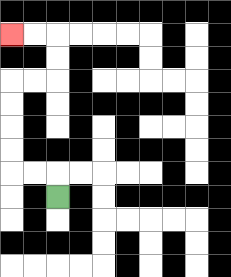{'start': '[2, 8]', 'end': '[0, 1]', 'path_directions': 'U,L,L,U,U,U,U,R,R,U,U,L,L', 'path_coordinates': '[[2, 8], [2, 7], [1, 7], [0, 7], [0, 6], [0, 5], [0, 4], [0, 3], [1, 3], [2, 3], [2, 2], [2, 1], [1, 1], [0, 1]]'}